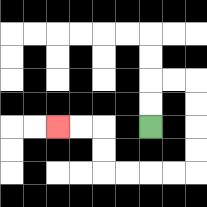{'start': '[6, 5]', 'end': '[2, 5]', 'path_directions': 'U,U,R,R,D,D,D,D,L,L,L,L,U,U,L,L', 'path_coordinates': '[[6, 5], [6, 4], [6, 3], [7, 3], [8, 3], [8, 4], [8, 5], [8, 6], [8, 7], [7, 7], [6, 7], [5, 7], [4, 7], [4, 6], [4, 5], [3, 5], [2, 5]]'}